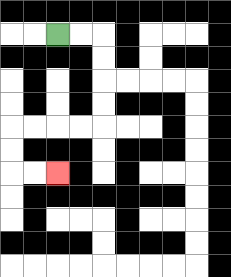{'start': '[2, 1]', 'end': '[2, 7]', 'path_directions': 'R,R,D,D,D,D,L,L,L,L,D,D,R,R', 'path_coordinates': '[[2, 1], [3, 1], [4, 1], [4, 2], [4, 3], [4, 4], [4, 5], [3, 5], [2, 5], [1, 5], [0, 5], [0, 6], [0, 7], [1, 7], [2, 7]]'}